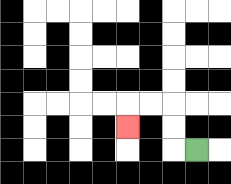{'start': '[8, 6]', 'end': '[5, 5]', 'path_directions': 'L,U,U,L,L,D', 'path_coordinates': '[[8, 6], [7, 6], [7, 5], [7, 4], [6, 4], [5, 4], [5, 5]]'}